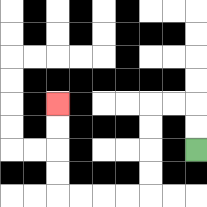{'start': '[8, 6]', 'end': '[2, 4]', 'path_directions': 'U,U,L,L,D,D,D,D,L,L,L,L,U,U,U,U', 'path_coordinates': '[[8, 6], [8, 5], [8, 4], [7, 4], [6, 4], [6, 5], [6, 6], [6, 7], [6, 8], [5, 8], [4, 8], [3, 8], [2, 8], [2, 7], [2, 6], [2, 5], [2, 4]]'}